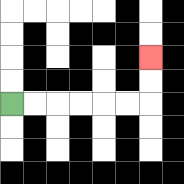{'start': '[0, 4]', 'end': '[6, 2]', 'path_directions': 'R,R,R,R,R,R,U,U', 'path_coordinates': '[[0, 4], [1, 4], [2, 4], [3, 4], [4, 4], [5, 4], [6, 4], [6, 3], [6, 2]]'}